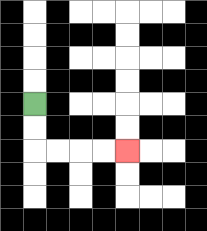{'start': '[1, 4]', 'end': '[5, 6]', 'path_directions': 'D,D,R,R,R,R', 'path_coordinates': '[[1, 4], [1, 5], [1, 6], [2, 6], [3, 6], [4, 6], [5, 6]]'}